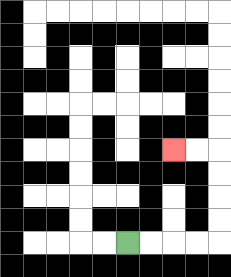{'start': '[5, 10]', 'end': '[7, 6]', 'path_directions': 'R,R,R,R,U,U,U,U,L,L', 'path_coordinates': '[[5, 10], [6, 10], [7, 10], [8, 10], [9, 10], [9, 9], [9, 8], [9, 7], [9, 6], [8, 6], [7, 6]]'}